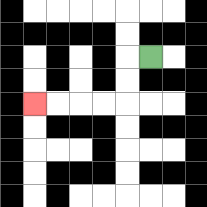{'start': '[6, 2]', 'end': '[1, 4]', 'path_directions': 'L,D,D,L,L,L,L', 'path_coordinates': '[[6, 2], [5, 2], [5, 3], [5, 4], [4, 4], [3, 4], [2, 4], [1, 4]]'}